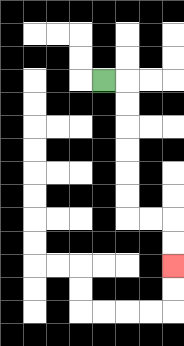{'start': '[4, 3]', 'end': '[7, 11]', 'path_directions': 'R,D,D,D,D,D,D,R,R,D,D', 'path_coordinates': '[[4, 3], [5, 3], [5, 4], [5, 5], [5, 6], [5, 7], [5, 8], [5, 9], [6, 9], [7, 9], [7, 10], [7, 11]]'}